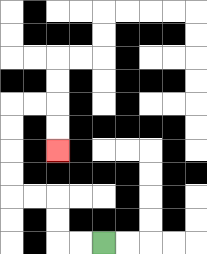{'start': '[4, 10]', 'end': '[2, 6]', 'path_directions': 'L,L,U,U,L,L,U,U,U,U,R,R,D,D', 'path_coordinates': '[[4, 10], [3, 10], [2, 10], [2, 9], [2, 8], [1, 8], [0, 8], [0, 7], [0, 6], [0, 5], [0, 4], [1, 4], [2, 4], [2, 5], [2, 6]]'}